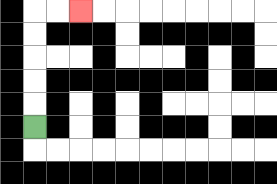{'start': '[1, 5]', 'end': '[3, 0]', 'path_directions': 'U,U,U,U,U,R,R', 'path_coordinates': '[[1, 5], [1, 4], [1, 3], [1, 2], [1, 1], [1, 0], [2, 0], [3, 0]]'}